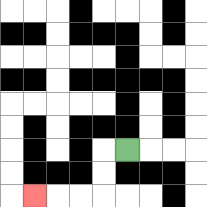{'start': '[5, 6]', 'end': '[1, 8]', 'path_directions': 'L,D,D,L,L,L', 'path_coordinates': '[[5, 6], [4, 6], [4, 7], [4, 8], [3, 8], [2, 8], [1, 8]]'}